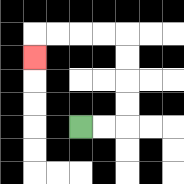{'start': '[3, 5]', 'end': '[1, 2]', 'path_directions': 'R,R,U,U,U,U,L,L,L,L,D', 'path_coordinates': '[[3, 5], [4, 5], [5, 5], [5, 4], [5, 3], [5, 2], [5, 1], [4, 1], [3, 1], [2, 1], [1, 1], [1, 2]]'}